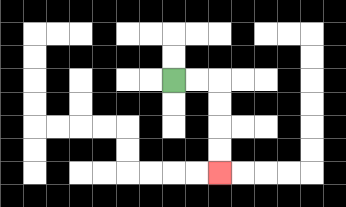{'start': '[7, 3]', 'end': '[9, 7]', 'path_directions': 'R,R,D,D,D,D', 'path_coordinates': '[[7, 3], [8, 3], [9, 3], [9, 4], [9, 5], [9, 6], [9, 7]]'}